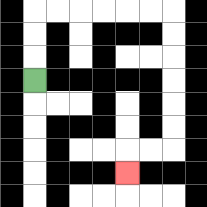{'start': '[1, 3]', 'end': '[5, 7]', 'path_directions': 'U,U,U,R,R,R,R,R,R,D,D,D,D,D,D,L,L,D', 'path_coordinates': '[[1, 3], [1, 2], [1, 1], [1, 0], [2, 0], [3, 0], [4, 0], [5, 0], [6, 0], [7, 0], [7, 1], [7, 2], [7, 3], [7, 4], [7, 5], [7, 6], [6, 6], [5, 6], [5, 7]]'}